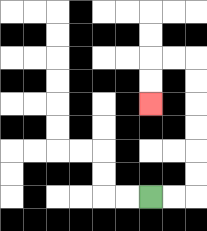{'start': '[6, 8]', 'end': '[6, 4]', 'path_directions': 'R,R,U,U,U,U,U,U,L,L,D,D', 'path_coordinates': '[[6, 8], [7, 8], [8, 8], [8, 7], [8, 6], [8, 5], [8, 4], [8, 3], [8, 2], [7, 2], [6, 2], [6, 3], [6, 4]]'}